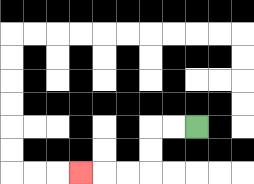{'start': '[8, 5]', 'end': '[3, 7]', 'path_directions': 'L,L,D,D,L,L,L', 'path_coordinates': '[[8, 5], [7, 5], [6, 5], [6, 6], [6, 7], [5, 7], [4, 7], [3, 7]]'}